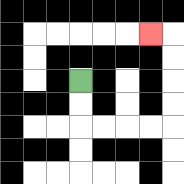{'start': '[3, 3]', 'end': '[6, 1]', 'path_directions': 'D,D,R,R,R,R,U,U,U,U,L', 'path_coordinates': '[[3, 3], [3, 4], [3, 5], [4, 5], [5, 5], [6, 5], [7, 5], [7, 4], [7, 3], [7, 2], [7, 1], [6, 1]]'}